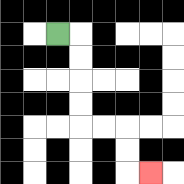{'start': '[2, 1]', 'end': '[6, 7]', 'path_directions': 'R,D,D,D,D,R,R,D,D,R', 'path_coordinates': '[[2, 1], [3, 1], [3, 2], [3, 3], [3, 4], [3, 5], [4, 5], [5, 5], [5, 6], [5, 7], [6, 7]]'}